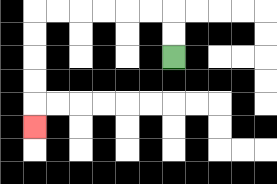{'start': '[7, 2]', 'end': '[1, 5]', 'path_directions': 'U,U,L,L,L,L,L,L,D,D,D,D,D', 'path_coordinates': '[[7, 2], [7, 1], [7, 0], [6, 0], [5, 0], [4, 0], [3, 0], [2, 0], [1, 0], [1, 1], [1, 2], [1, 3], [1, 4], [1, 5]]'}